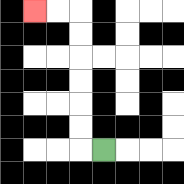{'start': '[4, 6]', 'end': '[1, 0]', 'path_directions': 'L,U,U,U,U,U,U,L,L', 'path_coordinates': '[[4, 6], [3, 6], [3, 5], [3, 4], [3, 3], [3, 2], [3, 1], [3, 0], [2, 0], [1, 0]]'}